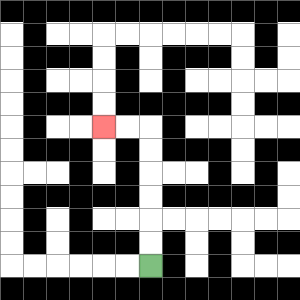{'start': '[6, 11]', 'end': '[4, 5]', 'path_directions': 'U,U,U,U,U,U,L,L', 'path_coordinates': '[[6, 11], [6, 10], [6, 9], [6, 8], [6, 7], [6, 6], [6, 5], [5, 5], [4, 5]]'}